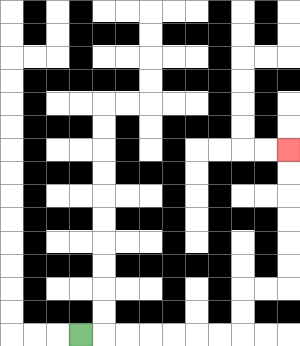{'start': '[3, 14]', 'end': '[12, 6]', 'path_directions': 'R,R,R,R,R,R,R,U,U,R,R,U,U,U,U,U,U', 'path_coordinates': '[[3, 14], [4, 14], [5, 14], [6, 14], [7, 14], [8, 14], [9, 14], [10, 14], [10, 13], [10, 12], [11, 12], [12, 12], [12, 11], [12, 10], [12, 9], [12, 8], [12, 7], [12, 6]]'}